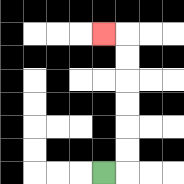{'start': '[4, 7]', 'end': '[4, 1]', 'path_directions': 'R,U,U,U,U,U,U,L', 'path_coordinates': '[[4, 7], [5, 7], [5, 6], [5, 5], [5, 4], [5, 3], [5, 2], [5, 1], [4, 1]]'}